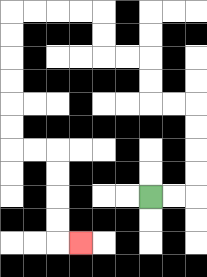{'start': '[6, 8]', 'end': '[3, 10]', 'path_directions': 'R,R,U,U,U,U,L,L,U,U,L,L,U,U,L,L,L,L,D,D,D,D,D,D,R,R,D,D,D,D,R', 'path_coordinates': '[[6, 8], [7, 8], [8, 8], [8, 7], [8, 6], [8, 5], [8, 4], [7, 4], [6, 4], [6, 3], [6, 2], [5, 2], [4, 2], [4, 1], [4, 0], [3, 0], [2, 0], [1, 0], [0, 0], [0, 1], [0, 2], [0, 3], [0, 4], [0, 5], [0, 6], [1, 6], [2, 6], [2, 7], [2, 8], [2, 9], [2, 10], [3, 10]]'}